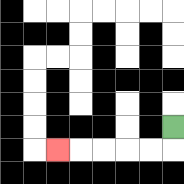{'start': '[7, 5]', 'end': '[2, 6]', 'path_directions': 'D,L,L,L,L,L', 'path_coordinates': '[[7, 5], [7, 6], [6, 6], [5, 6], [4, 6], [3, 6], [2, 6]]'}